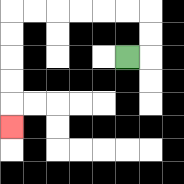{'start': '[5, 2]', 'end': '[0, 5]', 'path_directions': 'R,U,U,L,L,L,L,L,L,D,D,D,D,D', 'path_coordinates': '[[5, 2], [6, 2], [6, 1], [6, 0], [5, 0], [4, 0], [3, 0], [2, 0], [1, 0], [0, 0], [0, 1], [0, 2], [0, 3], [0, 4], [0, 5]]'}